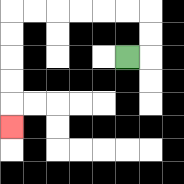{'start': '[5, 2]', 'end': '[0, 5]', 'path_directions': 'R,U,U,L,L,L,L,L,L,D,D,D,D,D', 'path_coordinates': '[[5, 2], [6, 2], [6, 1], [6, 0], [5, 0], [4, 0], [3, 0], [2, 0], [1, 0], [0, 0], [0, 1], [0, 2], [0, 3], [0, 4], [0, 5]]'}